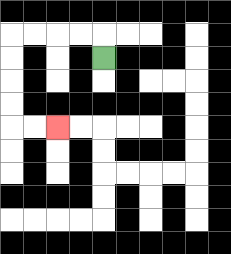{'start': '[4, 2]', 'end': '[2, 5]', 'path_directions': 'U,L,L,L,L,D,D,D,D,R,R', 'path_coordinates': '[[4, 2], [4, 1], [3, 1], [2, 1], [1, 1], [0, 1], [0, 2], [0, 3], [0, 4], [0, 5], [1, 5], [2, 5]]'}